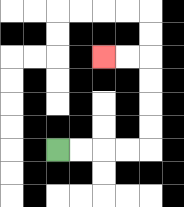{'start': '[2, 6]', 'end': '[4, 2]', 'path_directions': 'R,R,R,R,U,U,U,U,L,L', 'path_coordinates': '[[2, 6], [3, 6], [4, 6], [5, 6], [6, 6], [6, 5], [6, 4], [6, 3], [6, 2], [5, 2], [4, 2]]'}